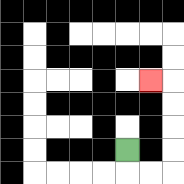{'start': '[5, 6]', 'end': '[6, 3]', 'path_directions': 'D,R,R,U,U,U,U,L', 'path_coordinates': '[[5, 6], [5, 7], [6, 7], [7, 7], [7, 6], [7, 5], [7, 4], [7, 3], [6, 3]]'}